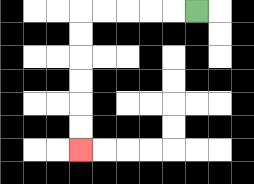{'start': '[8, 0]', 'end': '[3, 6]', 'path_directions': 'L,L,L,L,L,D,D,D,D,D,D', 'path_coordinates': '[[8, 0], [7, 0], [6, 0], [5, 0], [4, 0], [3, 0], [3, 1], [3, 2], [3, 3], [3, 4], [3, 5], [3, 6]]'}